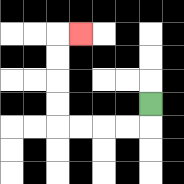{'start': '[6, 4]', 'end': '[3, 1]', 'path_directions': 'D,L,L,L,L,U,U,U,U,R', 'path_coordinates': '[[6, 4], [6, 5], [5, 5], [4, 5], [3, 5], [2, 5], [2, 4], [2, 3], [2, 2], [2, 1], [3, 1]]'}